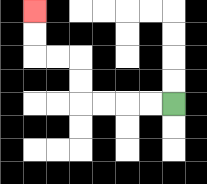{'start': '[7, 4]', 'end': '[1, 0]', 'path_directions': 'L,L,L,L,U,U,L,L,U,U', 'path_coordinates': '[[7, 4], [6, 4], [5, 4], [4, 4], [3, 4], [3, 3], [3, 2], [2, 2], [1, 2], [1, 1], [1, 0]]'}